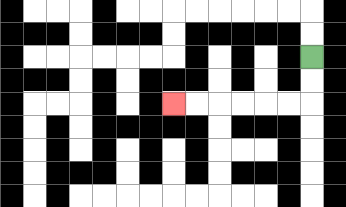{'start': '[13, 2]', 'end': '[7, 4]', 'path_directions': 'D,D,L,L,L,L,L,L', 'path_coordinates': '[[13, 2], [13, 3], [13, 4], [12, 4], [11, 4], [10, 4], [9, 4], [8, 4], [7, 4]]'}